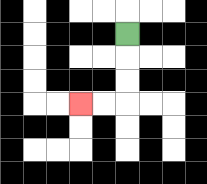{'start': '[5, 1]', 'end': '[3, 4]', 'path_directions': 'D,D,D,L,L', 'path_coordinates': '[[5, 1], [5, 2], [5, 3], [5, 4], [4, 4], [3, 4]]'}